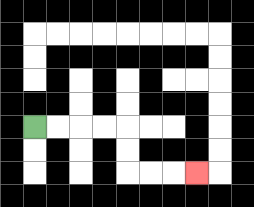{'start': '[1, 5]', 'end': '[8, 7]', 'path_directions': 'R,R,R,R,D,D,R,R,R', 'path_coordinates': '[[1, 5], [2, 5], [3, 5], [4, 5], [5, 5], [5, 6], [5, 7], [6, 7], [7, 7], [8, 7]]'}